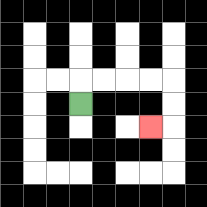{'start': '[3, 4]', 'end': '[6, 5]', 'path_directions': 'U,R,R,R,R,D,D,L', 'path_coordinates': '[[3, 4], [3, 3], [4, 3], [5, 3], [6, 3], [7, 3], [7, 4], [7, 5], [6, 5]]'}